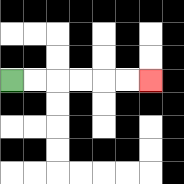{'start': '[0, 3]', 'end': '[6, 3]', 'path_directions': 'R,R,R,R,R,R', 'path_coordinates': '[[0, 3], [1, 3], [2, 3], [3, 3], [4, 3], [5, 3], [6, 3]]'}